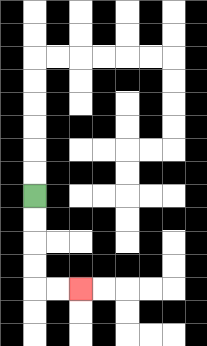{'start': '[1, 8]', 'end': '[3, 12]', 'path_directions': 'D,D,D,D,R,R', 'path_coordinates': '[[1, 8], [1, 9], [1, 10], [1, 11], [1, 12], [2, 12], [3, 12]]'}